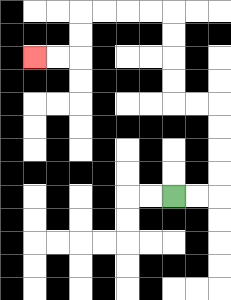{'start': '[7, 8]', 'end': '[1, 2]', 'path_directions': 'R,R,U,U,U,U,L,L,U,U,U,U,L,L,L,L,D,D,L,L', 'path_coordinates': '[[7, 8], [8, 8], [9, 8], [9, 7], [9, 6], [9, 5], [9, 4], [8, 4], [7, 4], [7, 3], [7, 2], [7, 1], [7, 0], [6, 0], [5, 0], [4, 0], [3, 0], [3, 1], [3, 2], [2, 2], [1, 2]]'}